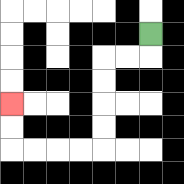{'start': '[6, 1]', 'end': '[0, 4]', 'path_directions': 'D,L,L,D,D,D,D,L,L,L,L,U,U', 'path_coordinates': '[[6, 1], [6, 2], [5, 2], [4, 2], [4, 3], [4, 4], [4, 5], [4, 6], [3, 6], [2, 6], [1, 6], [0, 6], [0, 5], [0, 4]]'}